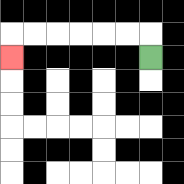{'start': '[6, 2]', 'end': '[0, 2]', 'path_directions': 'U,L,L,L,L,L,L,D', 'path_coordinates': '[[6, 2], [6, 1], [5, 1], [4, 1], [3, 1], [2, 1], [1, 1], [0, 1], [0, 2]]'}